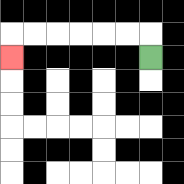{'start': '[6, 2]', 'end': '[0, 2]', 'path_directions': 'U,L,L,L,L,L,L,D', 'path_coordinates': '[[6, 2], [6, 1], [5, 1], [4, 1], [3, 1], [2, 1], [1, 1], [0, 1], [0, 2]]'}